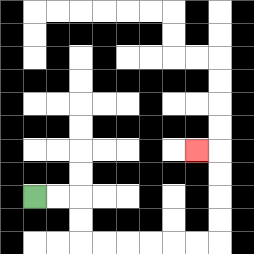{'start': '[1, 8]', 'end': '[8, 6]', 'path_directions': 'R,R,D,D,R,R,R,R,R,R,U,U,U,U,L', 'path_coordinates': '[[1, 8], [2, 8], [3, 8], [3, 9], [3, 10], [4, 10], [5, 10], [6, 10], [7, 10], [8, 10], [9, 10], [9, 9], [9, 8], [9, 7], [9, 6], [8, 6]]'}